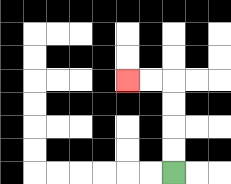{'start': '[7, 7]', 'end': '[5, 3]', 'path_directions': 'U,U,U,U,L,L', 'path_coordinates': '[[7, 7], [7, 6], [7, 5], [7, 4], [7, 3], [6, 3], [5, 3]]'}